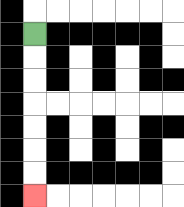{'start': '[1, 1]', 'end': '[1, 8]', 'path_directions': 'D,D,D,D,D,D,D', 'path_coordinates': '[[1, 1], [1, 2], [1, 3], [1, 4], [1, 5], [1, 6], [1, 7], [1, 8]]'}